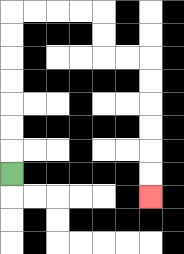{'start': '[0, 7]', 'end': '[6, 8]', 'path_directions': 'U,U,U,U,U,U,U,R,R,R,R,D,D,R,R,D,D,D,D,D,D', 'path_coordinates': '[[0, 7], [0, 6], [0, 5], [0, 4], [0, 3], [0, 2], [0, 1], [0, 0], [1, 0], [2, 0], [3, 0], [4, 0], [4, 1], [4, 2], [5, 2], [6, 2], [6, 3], [6, 4], [6, 5], [6, 6], [6, 7], [6, 8]]'}